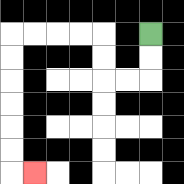{'start': '[6, 1]', 'end': '[1, 7]', 'path_directions': 'D,D,L,L,U,U,L,L,L,L,D,D,D,D,D,D,R', 'path_coordinates': '[[6, 1], [6, 2], [6, 3], [5, 3], [4, 3], [4, 2], [4, 1], [3, 1], [2, 1], [1, 1], [0, 1], [0, 2], [0, 3], [0, 4], [0, 5], [0, 6], [0, 7], [1, 7]]'}